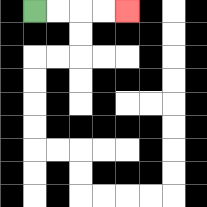{'start': '[1, 0]', 'end': '[5, 0]', 'path_directions': 'R,R,R,R', 'path_coordinates': '[[1, 0], [2, 0], [3, 0], [4, 0], [5, 0]]'}